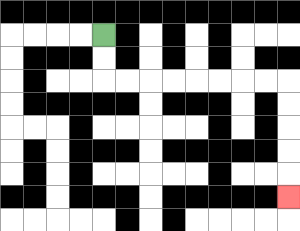{'start': '[4, 1]', 'end': '[12, 8]', 'path_directions': 'D,D,R,R,R,R,R,R,R,R,D,D,D,D,D', 'path_coordinates': '[[4, 1], [4, 2], [4, 3], [5, 3], [6, 3], [7, 3], [8, 3], [9, 3], [10, 3], [11, 3], [12, 3], [12, 4], [12, 5], [12, 6], [12, 7], [12, 8]]'}